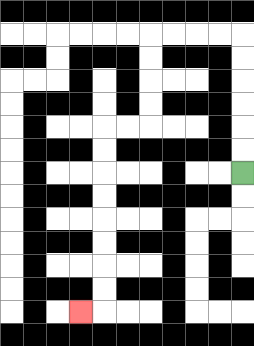{'start': '[10, 7]', 'end': '[3, 13]', 'path_directions': 'U,U,U,U,U,U,L,L,L,L,D,D,D,D,L,L,D,D,D,D,D,D,D,D,L', 'path_coordinates': '[[10, 7], [10, 6], [10, 5], [10, 4], [10, 3], [10, 2], [10, 1], [9, 1], [8, 1], [7, 1], [6, 1], [6, 2], [6, 3], [6, 4], [6, 5], [5, 5], [4, 5], [4, 6], [4, 7], [4, 8], [4, 9], [4, 10], [4, 11], [4, 12], [4, 13], [3, 13]]'}